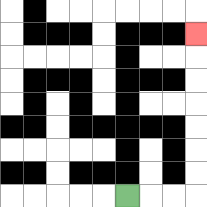{'start': '[5, 8]', 'end': '[8, 1]', 'path_directions': 'R,R,R,U,U,U,U,U,U,U', 'path_coordinates': '[[5, 8], [6, 8], [7, 8], [8, 8], [8, 7], [8, 6], [8, 5], [8, 4], [8, 3], [8, 2], [8, 1]]'}